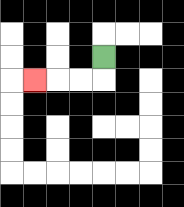{'start': '[4, 2]', 'end': '[1, 3]', 'path_directions': 'D,L,L,L', 'path_coordinates': '[[4, 2], [4, 3], [3, 3], [2, 3], [1, 3]]'}